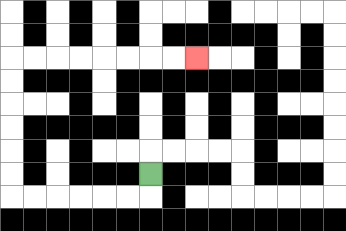{'start': '[6, 7]', 'end': '[8, 2]', 'path_directions': 'D,L,L,L,L,L,L,U,U,U,U,U,U,R,R,R,R,R,R,R,R', 'path_coordinates': '[[6, 7], [6, 8], [5, 8], [4, 8], [3, 8], [2, 8], [1, 8], [0, 8], [0, 7], [0, 6], [0, 5], [0, 4], [0, 3], [0, 2], [1, 2], [2, 2], [3, 2], [4, 2], [5, 2], [6, 2], [7, 2], [8, 2]]'}